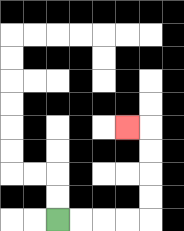{'start': '[2, 9]', 'end': '[5, 5]', 'path_directions': 'R,R,R,R,U,U,U,U,L', 'path_coordinates': '[[2, 9], [3, 9], [4, 9], [5, 9], [6, 9], [6, 8], [6, 7], [6, 6], [6, 5], [5, 5]]'}